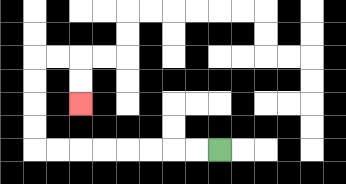{'start': '[9, 6]', 'end': '[3, 4]', 'path_directions': 'L,L,L,L,L,L,L,L,U,U,U,U,R,R,D,D', 'path_coordinates': '[[9, 6], [8, 6], [7, 6], [6, 6], [5, 6], [4, 6], [3, 6], [2, 6], [1, 6], [1, 5], [1, 4], [1, 3], [1, 2], [2, 2], [3, 2], [3, 3], [3, 4]]'}